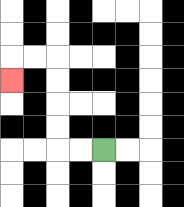{'start': '[4, 6]', 'end': '[0, 3]', 'path_directions': 'L,L,U,U,U,U,L,L,D', 'path_coordinates': '[[4, 6], [3, 6], [2, 6], [2, 5], [2, 4], [2, 3], [2, 2], [1, 2], [0, 2], [0, 3]]'}